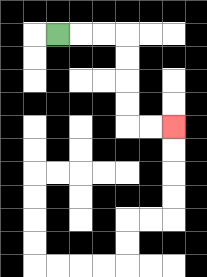{'start': '[2, 1]', 'end': '[7, 5]', 'path_directions': 'R,R,R,D,D,D,D,R,R', 'path_coordinates': '[[2, 1], [3, 1], [4, 1], [5, 1], [5, 2], [5, 3], [5, 4], [5, 5], [6, 5], [7, 5]]'}